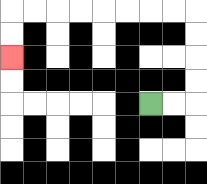{'start': '[6, 4]', 'end': '[0, 2]', 'path_directions': 'R,R,U,U,U,U,L,L,L,L,L,L,L,L,D,D', 'path_coordinates': '[[6, 4], [7, 4], [8, 4], [8, 3], [8, 2], [8, 1], [8, 0], [7, 0], [6, 0], [5, 0], [4, 0], [3, 0], [2, 0], [1, 0], [0, 0], [0, 1], [0, 2]]'}